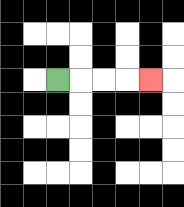{'start': '[2, 3]', 'end': '[6, 3]', 'path_directions': 'R,R,R,R', 'path_coordinates': '[[2, 3], [3, 3], [4, 3], [5, 3], [6, 3]]'}